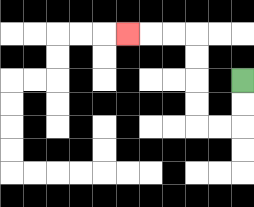{'start': '[10, 3]', 'end': '[5, 1]', 'path_directions': 'D,D,L,L,U,U,U,U,L,L,L', 'path_coordinates': '[[10, 3], [10, 4], [10, 5], [9, 5], [8, 5], [8, 4], [8, 3], [8, 2], [8, 1], [7, 1], [6, 1], [5, 1]]'}